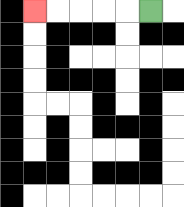{'start': '[6, 0]', 'end': '[1, 0]', 'path_directions': 'L,L,L,L,L', 'path_coordinates': '[[6, 0], [5, 0], [4, 0], [3, 0], [2, 0], [1, 0]]'}